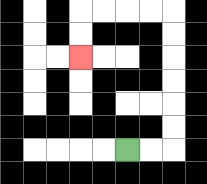{'start': '[5, 6]', 'end': '[3, 2]', 'path_directions': 'R,R,U,U,U,U,U,U,L,L,L,L,D,D', 'path_coordinates': '[[5, 6], [6, 6], [7, 6], [7, 5], [7, 4], [7, 3], [7, 2], [7, 1], [7, 0], [6, 0], [5, 0], [4, 0], [3, 0], [3, 1], [3, 2]]'}